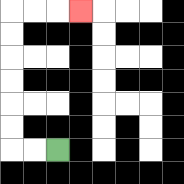{'start': '[2, 6]', 'end': '[3, 0]', 'path_directions': 'L,L,U,U,U,U,U,U,R,R,R', 'path_coordinates': '[[2, 6], [1, 6], [0, 6], [0, 5], [0, 4], [0, 3], [0, 2], [0, 1], [0, 0], [1, 0], [2, 0], [3, 0]]'}